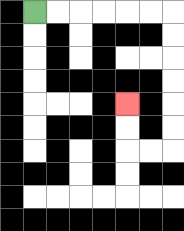{'start': '[1, 0]', 'end': '[5, 4]', 'path_directions': 'R,R,R,R,R,R,D,D,D,D,D,D,L,L,U,U', 'path_coordinates': '[[1, 0], [2, 0], [3, 0], [4, 0], [5, 0], [6, 0], [7, 0], [7, 1], [7, 2], [7, 3], [7, 4], [7, 5], [7, 6], [6, 6], [5, 6], [5, 5], [5, 4]]'}